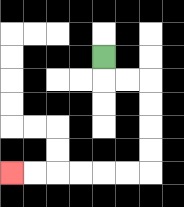{'start': '[4, 2]', 'end': '[0, 7]', 'path_directions': 'D,R,R,D,D,D,D,L,L,L,L,L,L', 'path_coordinates': '[[4, 2], [4, 3], [5, 3], [6, 3], [6, 4], [6, 5], [6, 6], [6, 7], [5, 7], [4, 7], [3, 7], [2, 7], [1, 7], [0, 7]]'}